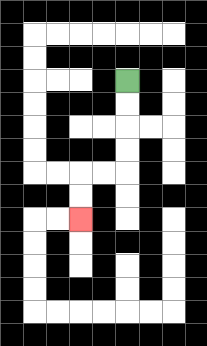{'start': '[5, 3]', 'end': '[3, 9]', 'path_directions': 'D,D,D,D,L,L,D,D', 'path_coordinates': '[[5, 3], [5, 4], [5, 5], [5, 6], [5, 7], [4, 7], [3, 7], [3, 8], [3, 9]]'}